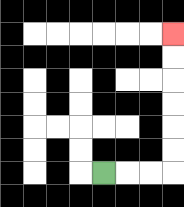{'start': '[4, 7]', 'end': '[7, 1]', 'path_directions': 'R,R,R,U,U,U,U,U,U', 'path_coordinates': '[[4, 7], [5, 7], [6, 7], [7, 7], [7, 6], [7, 5], [7, 4], [7, 3], [7, 2], [7, 1]]'}